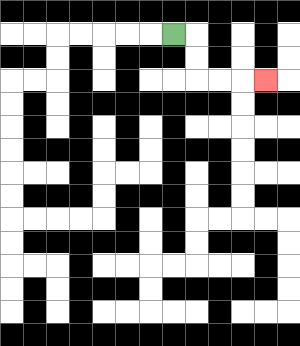{'start': '[7, 1]', 'end': '[11, 3]', 'path_directions': 'R,D,D,R,R,R', 'path_coordinates': '[[7, 1], [8, 1], [8, 2], [8, 3], [9, 3], [10, 3], [11, 3]]'}